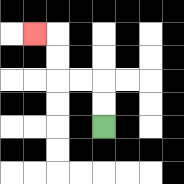{'start': '[4, 5]', 'end': '[1, 1]', 'path_directions': 'U,U,L,L,U,U,L', 'path_coordinates': '[[4, 5], [4, 4], [4, 3], [3, 3], [2, 3], [2, 2], [2, 1], [1, 1]]'}